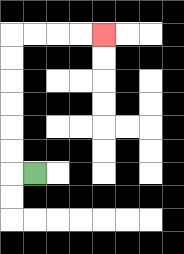{'start': '[1, 7]', 'end': '[4, 1]', 'path_directions': 'L,U,U,U,U,U,U,R,R,R,R', 'path_coordinates': '[[1, 7], [0, 7], [0, 6], [0, 5], [0, 4], [0, 3], [0, 2], [0, 1], [1, 1], [2, 1], [3, 1], [4, 1]]'}